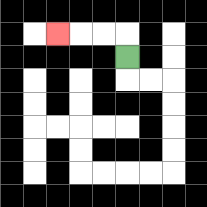{'start': '[5, 2]', 'end': '[2, 1]', 'path_directions': 'U,L,L,L', 'path_coordinates': '[[5, 2], [5, 1], [4, 1], [3, 1], [2, 1]]'}